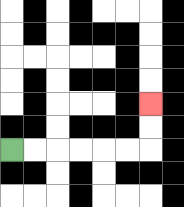{'start': '[0, 6]', 'end': '[6, 4]', 'path_directions': 'R,R,R,R,R,R,U,U', 'path_coordinates': '[[0, 6], [1, 6], [2, 6], [3, 6], [4, 6], [5, 6], [6, 6], [6, 5], [6, 4]]'}